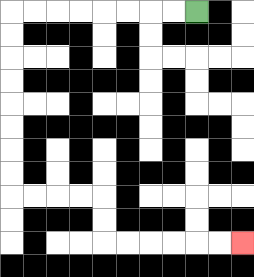{'start': '[8, 0]', 'end': '[10, 10]', 'path_directions': 'L,L,L,L,L,L,L,L,D,D,D,D,D,D,D,D,R,R,R,R,D,D,R,R,R,R,R,R', 'path_coordinates': '[[8, 0], [7, 0], [6, 0], [5, 0], [4, 0], [3, 0], [2, 0], [1, 0], [0, 0], [0, 1], [0, 2], [0, 3], [0, 4], [0, 5], [0, 6], [0, 7], [0, 8], [1, 8], [2, 8], [3, 8], [4, 8], [4, 9], [4, 10], [5, 10], [6, 10], [7, 10], [8, 10], [9, 10], [10, 10]]'}